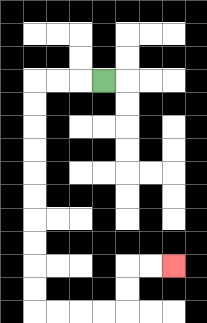{'start': '[4, 3]', 'end': '[7, 11]', 'path_directions': 'L,L,L,D,D,D,D,D,D,D,D,D,D,R,R,R,R,U,U,R,R', 'path_coordinates': '[[4, 3], [3, 3], [2, 3], [1, 3], [1, 4], [1, 5], [1, 6], [1, 7], [1, 8], [1, 9], [1, 10], [1, 11], [1, 12], [1, 13], [2, 13], [3, 13], [4, 13], [5, 13], [5, 12], [5, 11], [6, 11], [7, 11]]'}